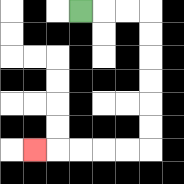{'start': '[3, 0]', 'end': '[1, 6]', 'path_directions': 'R,R,R,D,D,D,D,D,D,L,L,L,L,L', 'path_coordinates': '[[3, 0], [4, 0], [5, 0], [6, 0], [6, 1], [6, 2], [6, 3], [6, 4], [6, 5], [6, 6], [5, 6], [4, 6], [3, 6], [2, 6], [1, 6]]'}